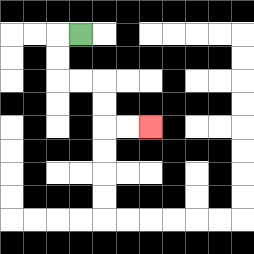{'start': '[3, 1]', 'end': '[6, 5]', 'path_directions': 'L,D,D,R,R,D,D,R,R', 'path_coordinates': '[[3, 1], [2, 1], [2, 2], [2, 3], [3, 3], [4, 3], [4, 4], [4, 5], [5, 5], [6, 5]]'}